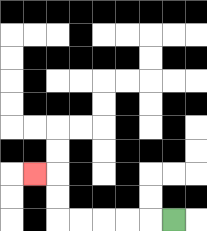{'start': '[7, 9]', 'end': '[1, 7]', 'path_directions': 'L,L,L,L,L,U,U,L', 'path_coordinates': '[[7, 9], [6, 9], [5, 9], [4, 9], [3, 9], [2, 9], [2, 8], [2, 7], [1, 7]]'}